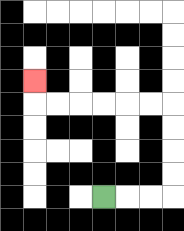{'start': '[4, 8]', 'end': '[1, 3]', 'path_directions': 'R,R,R,U,U,U,U,L,L,L,L,L,L,U', 'path_coordinates': '[[4, 8], [5, 8], [6, 8], [7, 8], [7, 7], [7, 6], [7, 5], [7, 4], [6, 4], [5, 4], [4, 4], [3, 4], [2, 4], [1, 4], [1, 3]]'}